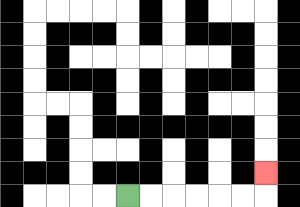{'start': '[5, 8]', 'end': '[11, 7]', 'path_directions': 'R,R,R,R,R,R,U', 'path_coordinates': '[[5, 8], [6, 8], [7, 8], [8, 8], [9, 8], [10, 8], [11, 8], [11, 7]]'}